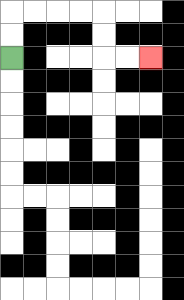{'start': '[0, 2]', 'end': '[6, 2]', 'path_directions': 'U,U,R,R,R,R,D,D,R,R', 'path_coordinates': '[[0, 2], [0, 1], [0, 0], [1, 0], [2, 0], [3, 0], [4, 0], [4, 1], [4, 2], [5, 2], [6, 2]]'}